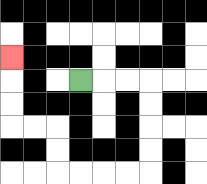{'start': '[3, 3]', 'end': '[0, 2]', 'path_directions': 'R,R,R,D,D,D,D,L,L,L,L,U,U,L,L,U,U,U', 'path_coordinates': '[[3, 3], [4, 3], [5, 3], [6, 3], [6, 4], [6, 5], [6, 6], [6, 7], [5, 7], [4, 7], [3, 7], [2, 7], [2, 6], [2, 5], [1, 5], [0, 5], [0, 4], [0, 3], [0, 2]]'}